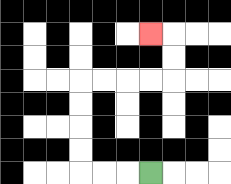{'start': '[6, 7]', 'end': '[6, 1]', 'path_directions': 'L,L,L,U,U,U,U,R,R,R,R,U,U,L', 'path_coordinates': '[[6, 7], [5, 7], [4, 7], [3, 7], [3, 6], [3, 5], [3, 4], [3, 3], [4, 3], [5, 3], [6, 3], [7, 3], [7, 2], [7, 1], [6, 1]]'}